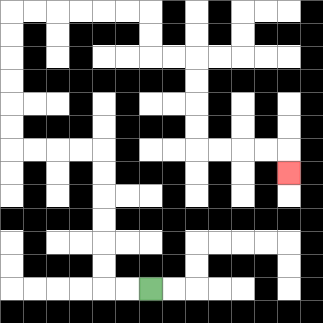{'start': '[6, 12]', 'end': '[12, 7]', 'path_directions': 'L,L,U,U,U,U,U,U,L,L,L,L,U,U,U,U,U,U,R,R,R,R,R,R,D,D,R,R,D,D,D,D,R,R,R,R,D', 'path_coordinates': '[[6, 12], [5, 12], [4, 12], [4, 11], [4, 10], [4, 9], [4, 8], [4, 7], [4, 6], [3, 6], [2, 6], [1, 6], [0, 6], [0, 5], [0, 4], [0, 3], [0, 2], [0, 1], [0, 0], [1, 0], [2, 0], [3, 0], [4, 0], [5, 0], [6, 0], [6, 1], [6, 2], [7, 2], [8, 2], [8, 3], [8, 4], [8, 5], [8, 6], [9, 6], [10, 6], [11, 6], [12, 6], [12, 7]]'}